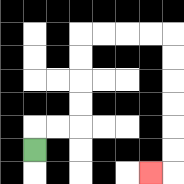{'start': '[1, 6]', 'end': '[6, 7]', 'path_directions': 'U,R,R,U,U,U,U,R,R,R,R,D,D,D,D,D,D,L', 'path_coordinates': '[[1, 6], [1, 5], [2, 5], [3, 5], [3, 4], [3, 3], [3, 2], [3, 1], [4, 1], [5, 1], [6, 1], [7, 1], [7, 2], [7, 3], [7, 4], [7, 5], [7, 6], [7, 7], [6, 7]]'}